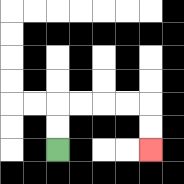{'start': '[2, 6]', 'end': '[6, 6]', 'path_directions': 'U,U,R,R,R,R,D,D', 'path_coordinates': '[[2, 6], [2, 5], [2, 4], [3, 4], [4, 4], [5, 4], [6, 4], [6, 5], [6, 6]]'}